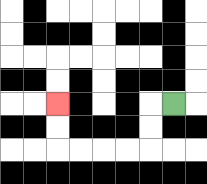{'start': '[7, 4]', 'end': '[2, 4]', 'path_directions': 'L,D,D,L,L,L,L,U,U', 'path_coordinates': '[[7, 4], [6, 4], [6, 5], [6, 6], [5, 6], [4, 6], [3, 6], [2, 6], [2, 5], [2, 4]]'}